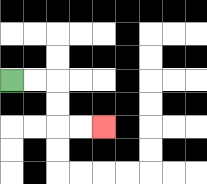{'start': '[0, 3]', 'end': '[4, 5]', 'path_directions': 'R,R,D,D,R,R', 'path_coordinates': '[[0, 3], [1, 3], [2, 3], [2, 4], [2, 5], [3, 5], [4, 5]]'}